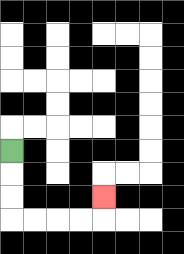{'start': '[0, 6]', 'end': '[4, 8]', 'path_directions': 'D,D,D,R,R,R,R,U', 'path_coordinates': '[[0, 6], [0, 7], [0, 8], [0, 9], [1, 9], [2, 9], [3, 9], [4, 9], [4, 8]]'}